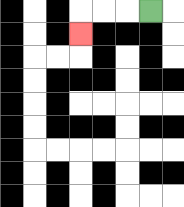{'start': '[6, 0]', 'end': '[3, 1]', 'path_directions': 'L,L,L,D', 'path_coordinates': '[[6, 0], [5, 0], [4, 0], [3, 0], [3, 1]]'}